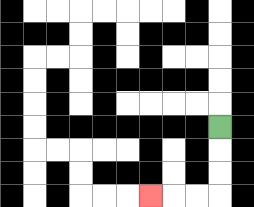{'start': '[9, 5]', 'end': '[6, 8]', 'path_directions': 'D,D,D,L,L,L', 'path_coordinates': '[[9, 5], [9, 6], [9, 7], [9, 8], [8, 8], [7, 8], [6, 8]]'}